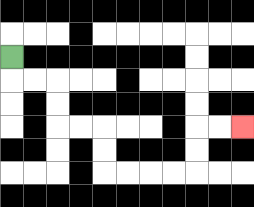{'start': '[0, 2]', 'end': '[10, 5]', 'path_directions': 'D,R,R,D,D,R,R,D,D,R,R,R,R,U,U,R,R', 'path_coordinates': '[[0, 2], [0, 3], [1, 3], [2, 3], [2, 4], [2, 5], [3, 5], [4, 5], [4, 6], [4, 7], [5, 7], [6, 7], [7, 7], [8, 7], [8, 6], [8, 5], [9, 5], [10, 5]]'}